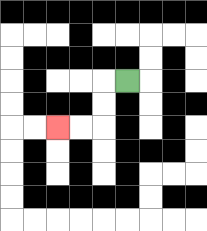{'start': '[5, 3]', 'end': '[2, 5]', 'path_directions': 'L,D,D,L,L', 'path_coordinates': '[[5, 3], [4, 3], [4, 4], [4, 5], [3, 5], [2, 5]]'}